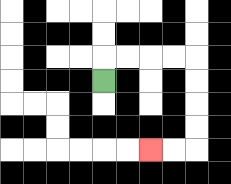{'start': '[4, 3]', 'end': '[6, 6]', 'path_directions': 'U,R,R,R,R,D,D,D,D,L,L', 'path_coordinates': '[[4, 3], [4, 2], [5, 2], [6, 2], [7, 2], [8, 2], [8, 3], [8, 4], [8, 5], [8, 6], [7, 6], [6, 6]]'}